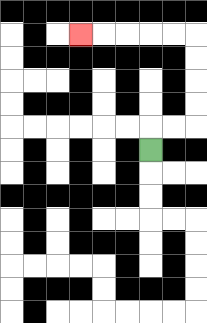{'start': '[6, 6]', 'end': '[3, 1]', 'path_directions': 'U,R,R,U,U,U,U,L,L,L,L,L', 'path_coordinates': '[[6, 6], [6, 5], [7, 5], [8, 5], [8, 4], [8, 3], [8, 2], [8, 1], [7, 1], [6, 1], [5, 1], [4, 1], [3, 1]]'}